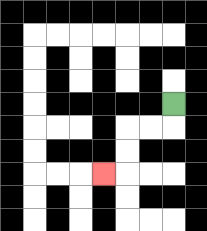{'start': '[7, 4]', 'end': '[4, 7]', 'path_directions': 'D,L,L,D,D,L', 'path_coordinates': '[[7, 4], [7, 5], [6, 5], [5, 5], [5, 6], [5, 7], [4, 7]]'}